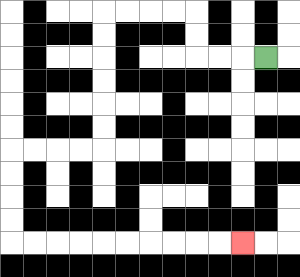{'start': '[11, 2]', 'end': '[10, 10]', 'path_directions': 'L,L,L,U,U,L,L,L,L,D,D,D,D,D,D,L,L,L,L,D,D,D,D,R,R,R,R,R,R,R,R,R,R', 'path_coordinates': '[[11, 2], [10, 2], [9, 2], [8, 2], [8, 1], [8, 0], [7, 0], [6, 0], [5, 0], [4, 0], [4, 1], [4, 2], [4, 3], [4, 4], [4, 5], [4, 6], [3, 6], [2, 6], [1, 6], [0, 6], [0, 7], [0, 8], [0, 9], [0, 10], [1, 10], [2, 10], [3, 10], [4, 10], [5, 10], [6, 10], [7, 10], [8, 10], [9, 10], [10, 10]]'}